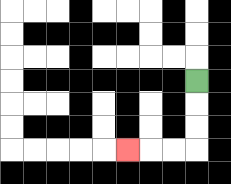{'start': '[8, 3]', 'end': '[5, 6]', 'path_directions': 'D,D,D,L,L,L', 'path_coordinates': '[[8, 3], [8, 4], [8, 5], [8, 6], [7, 6], [6, 6], [5, 6]]'}